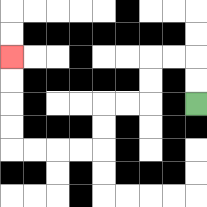{'start': '[8, 4]', 'end': '[0, 2]', 'path_directions': 'U,U,L,L,D,D,L,L,D,D,L,L,L,L,U,U,U,U', 'path_coordinates': '[[8, 4], [8, 3], [8, 2], [7, 2], [6, 2], [6, 3], [6, 4], [5, 4], [4, 4], [4, 5], [4, 6], [3, 6], [2, 6], [1, 6], [0, 6], [0, 5], [0, 4], [0, 3], [0, 2]]'}